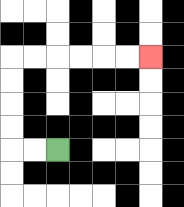{'start': '[2, 6]', 'end': '[6, 2]', 'path_directions': 'L,L,U,U,U,U,R,R,R,R,R,R', 'path_coordinates': '[[2, 6], [1, 6], [0, 6], [0, 5], [0, 4], [0, 3], [0, 2], [1, 2], [2, 2], [3, 2], [4, 2], [5, 2], [6, 2]]'}